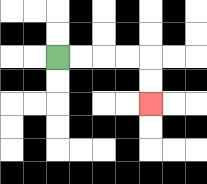{'start': '[2, 2]', 'end': '[6, 4]', 'path_directions': 'R,R,R,R,D,D', 'path_coordinates': '[[2, 2], [3, 2], [4, 2], [5, 2], [6, 2], [6, 3], [6, 4]]'}